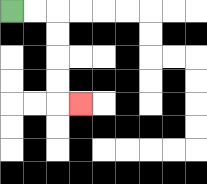{'start': '[0, 0]', 'end': '[3, 4]', 'path_directions': 'R,R,D,D,D,D,R', 'path_coordinates': '[[0, 0], [1, 0], [2, 0], [2, 1], [2, 2], [2, 3], [2, 4], [3, 4]]'}